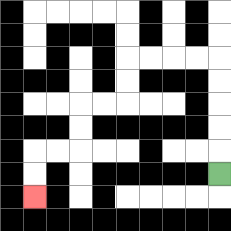{'start': '[9, 7]', 'end': '[1, 8]', 'path_directions': 'U,U,U,U,U,L,L,L,L,D,D,L,L,D,D,L,L,D,D', 'path_coordinates': '[[9, 7], [9, 6], [9, 5], [9, 4], [9, 3], [9, 2], [8, 2], [7, 2], [6, 2], [5, 2], [5, 3], [5, 4], [4, 4], [3, 4], [3, 5], [3, 6], [2, 6], [1, 6], [1, 7], [1, 8]]'}